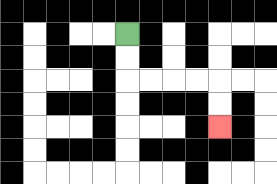{'start': '[5, 1]', 'end': '[9, 5]', 'path_directions': 'D,D,R,R,R,R,D,D', 'path_coordinates': '[[5, 1], [5, 2], [5, 3], [6, 3], [7, 3], [8, 3], [9, 3], [9, 4], [9, 5]]'}